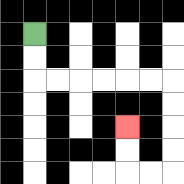{'start': '[1, 1]', 'end': '[5, 5]', 'path_directions': 'D,D,R,R,R,R,R,R,D,D,D,D,L,L,U,U', 'path_coordinates': '[[1, 1], [1, 2], [1, 3], [2, 3], [3, 3], [4, 3], [5, 3], [6, 3], [7, 3], [7, 4], [7, 5], [7, 6], [7, 7], [6, 7], [5, 7], [5, 6], [5, 5]]'}